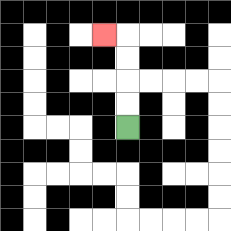{'start': '[5, 5]', 'end': '[4, 1]', 'path_directions': 'U,U,U,U,L', 'path_coordinates': '[[5, 5], [5, 4], [5, 3], [5, 2], [5, 1], [4, 1]]'}